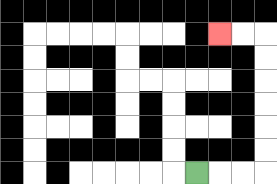{'start': '[8, 7]', 'end': '[9, 1]', 'path_directions': 'R,R,R,U,U,U,U,U,U,L,L', 'path_coordinates': '[[8, 7], [9, 7], [10, 7], [11, 7], [11, 6], [11, 5], [11, 4], [11, 3], [11, 2], [11, 1], [10, 1], [9, 1]]'}